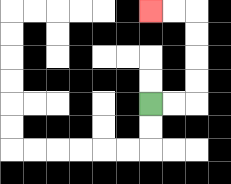{'start': '[6, 4]', 'end': '[6, 0]', 'path_directions': 'R,R,U,U,U,U,L,L', 'path_coordinates': '[[6, 4], [7, 4], [8, 4], [8, 3], [8, 2], [8, 1], [8, 0], [7, 0], [6, 0]]'}